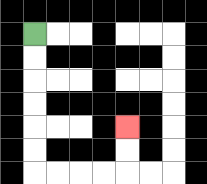{'start': '[1, 1]', 'end': '[5, 5]', 'path_directions': 'D,D,D,D,D,D,R,R,R,R,U,U', 'path_coordinates': '[[1, 1], [1, 2], [1, 3], [1, 4], [1, 5], [1, 6], [1, 7], [2, 7], [3, 7], [4, 7], [5, 7], [5, 6], [5, 5]]'}